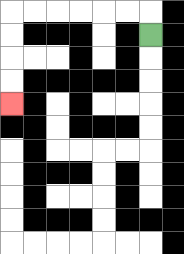{'start': '[6, 1]', 'end': '[0, 4]', 'path_directions': 'U,L,L,L,L,L,L,D,D,D,D', 'path_coordinates': '[[6, 1], [6, 0], [5, 0], [4, 0], [3, 0], [2, 0], [1, 0], [0, 0], [0, 1], [0, 2], [0, 3], [0, 4]]'}